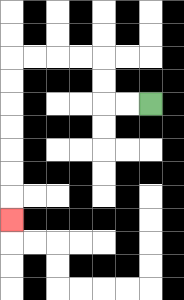{'start': '[6, 4]', 'end': '[0, 9]', 'path_directions': 'L,L,U,U,L,L,L,L,D,D,D,D,D,D,D', 'path_coordinates': '[[6, 4], [5, 4], [4, 4], [4, 3], [4, 2], [3, 2], [2, 2], [1, 2], [0, 2], [0, 3], [0, 4], [0, 5], [0, 6], [0, 7], [0, 8], [0, 9]]'}